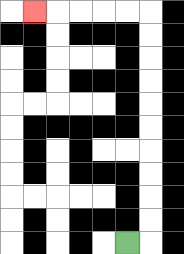{'start': '[5, 10]', 'end': '[1, 0]', 'path_directions': 'R,U,U,U,U,U,U,U,U,U,U,L,L,L,L,L', 'path_coordinates': '[[5, 10], [6, 10], [6, 9], [6, 8], [6, 7], [6, 6], [6, 5], [6, 4], [6, 3], [6, 2], [6, 1], [6, 0], [5, 0], [4, 0], [3, 0], [2, 0], [1, 0]]'}